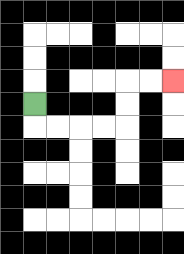{'start': '[1, 4]', 'end': '[7, 3]', 'path_directions': 'D,R,R,R,R,U,U,R,R', 'path_coordinates': '[[1, 4], [1, 5], [2, 5], [3, 5], [4, 5], [5, 5], [5, 4], [5, 3], [6, 3], [7, 3]]'}